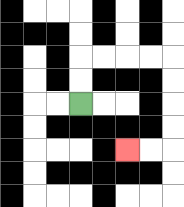{'start': '[3, 4]', 'end': '[5, 6]', 'path_directions': 'U,U,R,R,R,R,D,D,D,D,L,L', 'path_coordinates': '[[3, 4], [3, 3], [3, 2], [4, 2], [5, 2], [6, 2], [7, 2], [7, 3], [7, 4], [7, 5], [7, 6], [6, 6], [5, 6]]'}